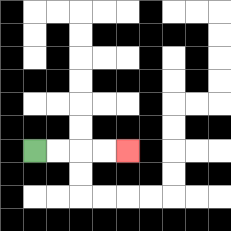{'start': '[1, 6]', 'end': '[5, 6]', 'path_directions': 'R,R,R,R', 'path_coordinates': '[[1, 6], [2, 6], [3, 6], [4, 6], [5, 6]]'}